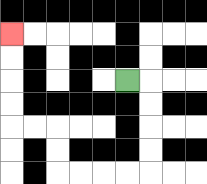{'start': '[5, 3]', 'end': '[0, 1]', 'path_directions': 'R,D,D,D,D,L,L,L,L,U,U,L,L,U,U,U,U', 'path_coordinates': '[[5, 3], [6, 3], [6, 4], [6, 5], [6, 6], [6, 7], [5, 7], [4, 7], [3, 7], [2, 7], [2, 6], [2, 5], [1, 5], [0, 5], [0, 4], [0, 3], [0, 2], [0, 1]]'}